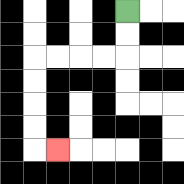{'start': '[5, 0]', 'end': '[2, 6]', 'path_directions': 'D,D,L,L,L,L,D,D,D,D,R', 'path_coordinates': '[[5, 0], [5, 1], [5, 2], [4, 2], [3, 2], [2, 2], [1, 2], [1, 3], [1, 4], [1, 5], [1, 6], [2, 6]]'}